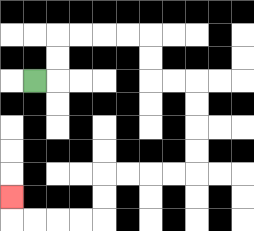{'start': '[1, 3]', 'end': '[0, 8]', 'path_directions': 'R,U,U,R,R,R,R,D,D,R,R,D,D,D,D,L,L,L,L,D,D,L,L,L,L,U', 'path_coordinates': '[[1, 3], [2, 3], [2, 2], [2, 1], [3, 1], [4, 1], [5, 1], [6, 1], [6, 2], [6, 3], [7, 3], [8, 3], [8, 4], [8, 5], [8, 6], [8, 7], [7, 7], [6, 7], [5, 7], [4, 7], [4, 8], [4, 9], [3, 9], [2, 9], [1, 9], [0, 9], [0, 8]]'}